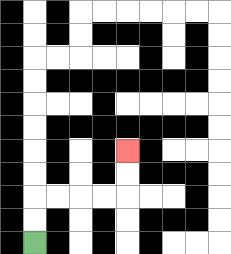{'start': '[1, 10]', 'end': '[5, 6]', 'path_directions': 'U,U,R,R,R,R,U,U', 'path_coordinates': '[[1, 10], [1, 9], [1, 8], [2, 8], [3, 8], [4, 8], [5, 8], [5, 7], [5, 6]]'}